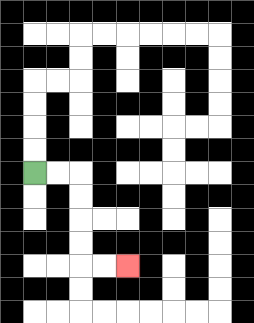{'start': '[1, 7]', 'end': '[5, 11]', 'path_directions': 'R,R,D,D,D,D,R,R', 'path_coordinates': '[[1, 7], [2, 7], [3, 7], [3, 8], [3, 9], [3, 10], [3, 11], [4, 11], [5, 11]]'}